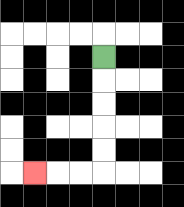{'start': '[4, 2]', 'end': '[1, 7]', 'path_directions': 'D,D,D,D,D,L,L,L', 'path_coordinates': '[[4, 2], [4, 3], [4, 4], [4, 5], [4, 6], [4, 7], [3, 7], [2, 7], [1, 7]]'}